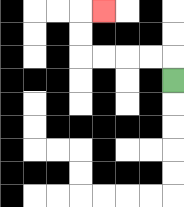{'start': '[7, 3]', 'end': '[4, 0]', 'path_directions': 'U,L,L,L,L,U,U,R', 'path_coordinates': '[[7, 3], [7, 2], [6, 2], [5, 2], [4, 2], [3, 2], [3, 1], [3, 0], [4, 0]]'}